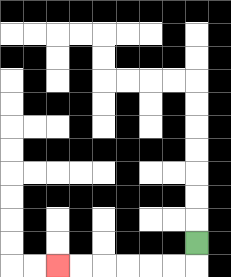{'start': '[8, 10]', 'end': '[2, 11]', 'path_directions': 'D,L,L,L,L,L,L', 'path_coordinates': '[[8, 10], [8, 11], [7, 11], [6, 11], [5, 11], [4, 11], [3, 11], [2, 11]]'}